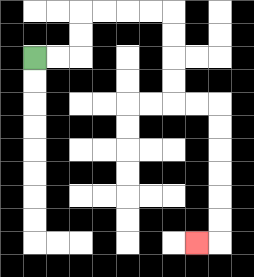{'start': '[1, 2]', 'end': '[8, 10]', 'path_directions': 'R,R,U,U,R,R,R,R,D,D,D,D,R,R,D,D,D,D,D,D,L', 'path_coordinates': '[[1, 2], [2, 2], [3, 2], [3, 1], [3, 0], [4, 0], [5, 0], [6, 0], [7, 0], [7, 1], [7, 2], [7, 3], [7, 4], [8, 4], [9, 4], [9, 5], [9, 6], [9, 7], [9, 8], [9, 9], [9, 10], [8, 10]]'}